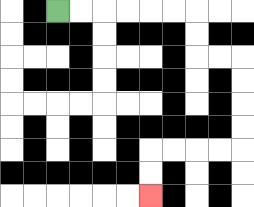{'start': '[2, 0]', 'end': '[6, 8]', 'path_directions': 'R,R,R,R,R,R,D,D,R,R,D,D,D,D,L,L,L,L,D,D', 'path_coordinates': '[[2, 0], [3, 0], [4, 0], [5, 0], [6, 0], [7, 0], [8, 0], [8, 1], [8, 2], [9, 2], [10, 2], [10, 3], [10, 4], [10, 5], [10, 6], [9, 6], [8, 6], [7, 6], [6, 6], [6, 7], [6, 8]]'}